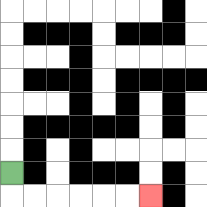{'start': '[0, 7]', 'end': '[6, 8]', 'path_directions': 'D,R,R,R,R,R,R', 'path_coordinates': '[[0, 7], [0, 8], [1, 8], [2, 8], [3, 8], [4, 8], [5, 8], [6, 8]]'}